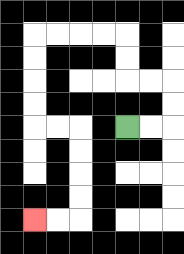{'start': '[5, 5]', 'end': '[1, 9]', 'path_directions': 'R,R,U,U,L,L,U,U,L,L,L,L,D,D,D,D,R,R,D,D,D,D,L,L', 'path_coordinates': '[[5, 5], [6, 5], [7, 5], [7, 4], [7, 3], [6, 3], [5, 3], [5, 2], [5, 1], [4, 1], [3, 1], [2, 1], [1, 1], [1, 2], [1, 3], [1, 4], [1, 5], [2, 5], [3, 5], [3, 6], [3, 7], [3, 8], [3, 9], [2, 9], [1, 9]]'}